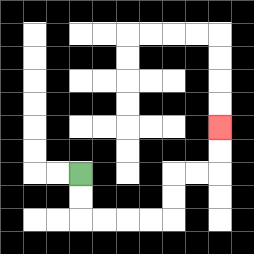{'start': '[3, 7]', 'end': '[9, 5]', 'path_directions': 'D,D,R,R,R,R,U,U,R,R,U,U', 'path_coordinates': '[[3, 7], [3, 8], [3, 9], [4, 9], [5, 9], [6, 9], [7, 9], [7, 8], [7, 7], [8, 7], [9, 7], [9, 6], [9, 5]]'}